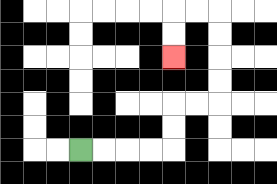{'start': '[3, 6]', 'end': '[7, 2]', 'path_directions': 'R,R,R,R,U,U,R,R,U,U,U,U,L,L,D,D', 'path_coordinates': '[[3, 6], [4, 6], [5, 6], [6, 6], [7, 6], [7, 5], [7, 4], [8, 4], [9, 4], [9, 3], [9, 2], [9, 1], [9, 0], [8, 0], [7, 0], [7, 1], [7, 2]]'}